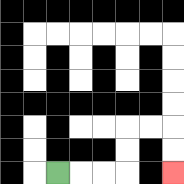{'start': '[2, 7]', 'end': '[7, 7]', 'path_directions': 'R,R,R,U,U,R,R,D,D', 'path_coordinates': '[[2, 7], [3, 7], [4, 7], [5, 7], [5, 6], [5, 5], [6, 5], [7, 5], [7, 6], [7, 7]]'}